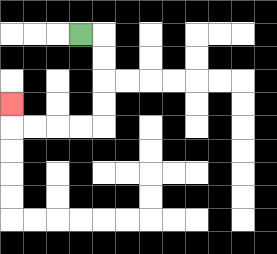{'start': '[3, 1]', 'end': '[0, 4]', 'path_directions': 'R,D,D,D,D,L,L,L,L,U', 'path_coordinates': '[[3, 1], [4, 1], [4, 2], [4, 3], [4, 4], [4, 5], [3, 5], [2, 5], [1, 5], [0, 5], [0, 4]]'}